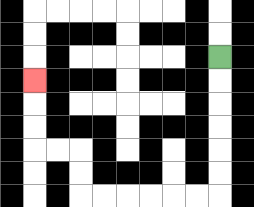{'start': '[9, 2]', 'end': '[1, 3]', 'path_directions': 'D,D,D,D,D,D,L,L,L,L,L,L,U,U,L,L,U,U,U', 'path_coordinates': '[[9, 2], [9, 3], [9, 4], [9, 5], [9, 6], [9, 7], [9, 8], [8, 8], [7, 8], [6, 8], [5, 8], [4, 8], [3, 8], [3, 7], [3, 6], [2, 6], [1, 6], [1, 5], [1, 4], [1, 3]]'}